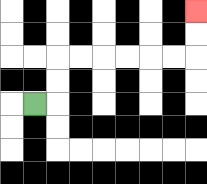{'start': '[1, 4]', 'end': '[8, 0]', 'path_directions': 'R,U,U,R,R,R,R,R,R,U,U', 'path_coordinates': '[[1, 4], [2, 4], [2, 3], [2, 2], [3, 2], [4, 2], [5, 2], [6, 2], [7, 2], [8, 2], [8, 1], [8, 0]]'}